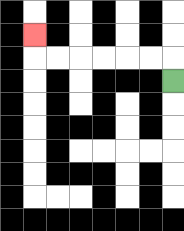{'start': '[7, 3]', 'end': '[1, 1]', 'path_directions': 'U,L,L,L,L,L,L,U', 'path_coordinates': '[[7, 3], [7, 2], [6, 2], [5, 2], [4, 2], [3, 2], [2, 2], [1, 2], [1, 1]]'}